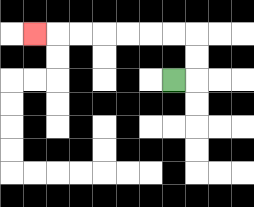{'start': '[7, 3]', 'end': '[1, 1]', 'path_directions': 'R,U,U,L,L,L,L,L,L,L', 'path_coordinates': '[[7, 3], [8, 3], [8, 2], [8, 1], [7, 1], [6, 1], [5, 1], [4, 1], [3, 1], [2, 1], [1, 1]]'}